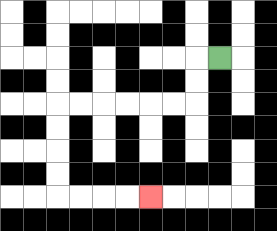{'start': '[9, 2]', 'end': '[6, 8]', 'path_directions': 'L,D,D,L,L,L,L,L,L,D,D,D,D,R,R,R,R', 'path_coordinates': '[[9, 2], [8, 2], [8, 3], [8, 4], [7, 4], [6, 4], [5, 4], [4, 4], [3, 4], [2, 4], [2, 5], [2, 6], [2, 7], [2, 8], [3, 8], [4, 8], [5, 8], [6, 8]]'}